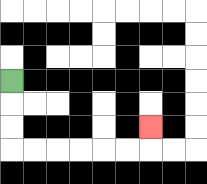{'start': '[0, 3]', 'end': '[6, 5]', 'path_directions': 'D,D,D,R,R,R,R,R,R,U', 'path_coordinates': '[[0, 3], [0, 4], [0, 5], [0, 6], [1, 6], [2, 6], [3, 6], [4, 6], [5, 6], [6, 6], [6, 5]]'}